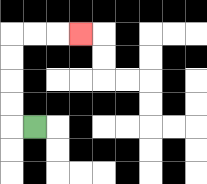{'start': '[1, 5]', 'end': '[3, 1]', 'path_directions': 'L,U,U,U,U,R,R,R', 'path_coordinates': '[[1, 5], [0, 5], [0, 4], [0, 3], [0, 2], [0, 1], [1, 1], [2, 1], [3, 1]]'}